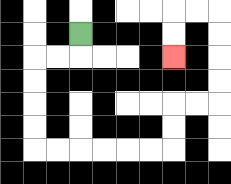{'start': '[3, 1]', 'end': '[7, 2]', 'path_directions': 'D,L,L,D,D,D,D,R,R,R,R,R,R,U,U,R,R,U,U,U,U,L,L,D,D', 'path_coordinates': '[[3, 1], [3, 2], [2, 2], [1, 2], [1, 3], [1, 4], [1, 5], [1, 6], [2, 6], [3, 6], [4, 6], [5, 6], [6, 6], [7, 6], [7, 5], [7, 4], [8, 4], [9, 4], [9, 3], [9, 2], [9, 1], [9, 0], [8, 0], [7, 0], [7, 1], [7, 2]]'}